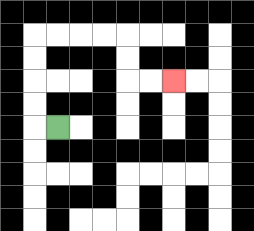{'start': '[2, 5]', 'end': '[7, 3]', 'path_directions': 'L,U,U,U,U,R,R,R,R,D,D,R,R', 'path_coordinates': '[[2, 5], [1, 5], [1, 4], [1, 3], [1, 2], [1, 1], [2, 1], [3, 1], [4, 1], [5, 1], [5, 2], [5, 3], [6, 3], [7, 3]]'}